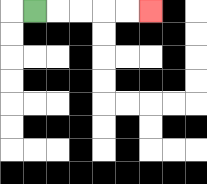{'start': '[1, 0]', 'end': '[6, 0]', 'path_directions': 'R,R,R,R,R', 'path_coordinates': '[[1, 0], [2, 0], [3, 0], [4, 0], [5, 0], [6, 0]]'}